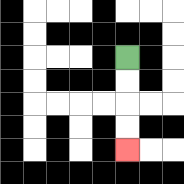{'start': '[5, 2]', 'end': '[5, 6]', 'path_directions': 'D,D,D,D', 'path_coordinates': '[[5, 2], [5, 3], [5, 4], [5, 5], [5, 6]]'}